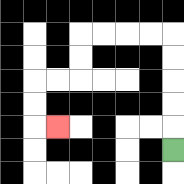{'start': '[7, 6]', 'end': '[2, 5]', 'path_directions': 'U,U,U,U,U,L,L,L,L,D,D,L,L,D,D,R', 'path_coordinates': '[[7, 6], [7, 5], [7, 4], [7, 3], [7, 2], [7, 1], [6, 1], [5, 1], [4, 1], [3, 1], [3, 2], [3, 3], [2, 3], [1, 3], [1, 4], [1, 5], [2, 5]]'}